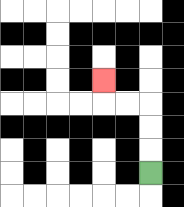{'start': '[6, 7]', 'end': '[4, 3]', 'path_directions': 'U,U,U,L,L,U', 'path_coordinates': '[[6, 7], [6, 6], [6, 5], [6, 4], [5, 4], [4, 4], [4, 3]]'}